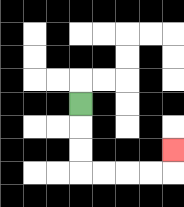{'start': '[3, 4]', 'end': '[7, 6]', 'path_directions': 'D,D,D,R,R,R,R,U', 'path_coordinates': '[[3, 4], [3, 5], [3, 6], [3, 7], [4, 7], [5, 7], [6, 7], [7, 7], [7, 6]]'}